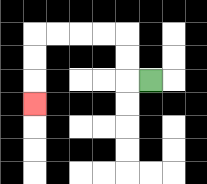{'start': '[6, 3]', 'end': '[1, 4]', 'path_directions': 'L,U,U,L,L,L,L,D,D,D', 'path_coordinates': '[[6, 3], [5, 3], [5, 2], [5, 1], [4, 1], [3, 1], [2, 1], [1, 1], [1, 2], [1, 3], [1, 4]]'}